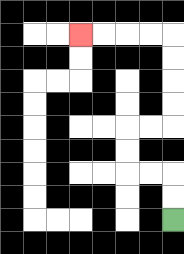{'start': '[7, 9]', 'end': '[3, 1]', 'path_directions': 'U,U,L,L,U,U,R,R,U,U,U,U,L,L,L,L', 'path_coordinates': '[[7, 9], [7, 8], [7, 7], [6, 7], [5, 7], [5, 6], [5, 5], [6, 5], [7, 5], [7, 4], [7, 3], [7, 2], [7, 1], [6, 1], [5, 1], [4, 1], [3, 1]]'}